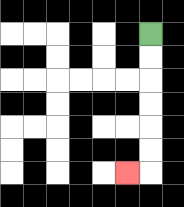{'start': '[6, 1]', 'end': '[5, 7]', 'path_directions': 'D,D,D,D,D,D,L', 'path_coordinates': '[[6, 1], [6, 2], [6, 3], [6, 4], [6, 5], [6, 6], [6, 7], [5, 7]]'}